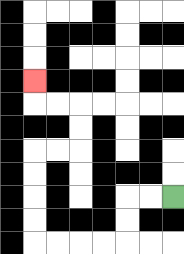{'start': '[7, 8]', 'end': '[1, 3]', 'path_directions': 'L,L,D,D,L,L,L,L,U,U,U,U,R,R,U,U,L,L,U', 'path_coordinates': '[[7, 8], [6, 8], [5, 8], [5, 9], [5, 10], [4, 10], [3, 10], [2, 10], [1, 10], [1, 9], [1, 8], [1, 7], [1, 6], [2, 6], [3, 6], [3, 5], [3, 4], [2, 4], [1, 4], [1, 3]]'}